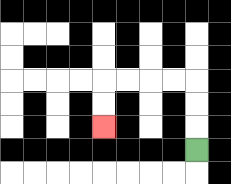{'start': '[8, 6]', 'end': '[4, 5]', 'path_directions': 'U,U,U,L,L,L,L,D,D', 'path_coordinates': '[[8, 6], [8, 5], [8, 4], [8, 3], [7, 3], [6, 3], [5, 3], [4, 3], [4, 4], [4, 5]]'}